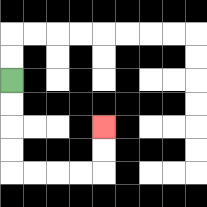{'start': '[0, 3]', 'end': '[4, 5]', 'path_directions': 'D,D,D,D,R,R,R,R,U,U', 'path_coordinates': '[[0, 3], [0, 4], [0, 5], [0, 6], [0, 7], [1, 7], [2, 7], [3, 7], [4, 7], [4, 6], [4, 5]]'}